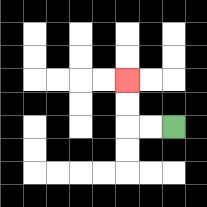{'start': '[7, 5]', 'end': '[5, 3]', 'path_directions': 'L,L,U,U', 'path_coordinates': '[[7, 5], [6, 5], [5, 5], [5, 4], [5, 3]]'}